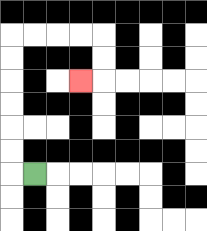{'start': '[1, 7]', 'end': '[3, 3]', 'path_directions': 'L,U,U,U,U,U,U,R,R,R,R,D,D,L', 'path_coordinates': '[[1, 7], [0, 7], [0, 6], [0, 5], [0, 4], [0, 3], [0, 2], [0, 1], [1, 1], [2, 1], [3, 1], [4, 1], [4, 2], [4, 3], [3, 3]]'}